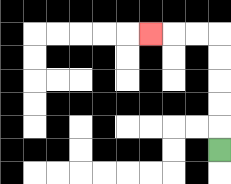{'start': '[9, 6]', 'end': '[6, 1]', 'path_directions': 'U,U,U,U,U,L,L,L', 'path_coordinates': '[[9, 6], [9, 5], [9, 4], [9, 3], [9, 2], [9, 1], [8, 1], [7, 1], [6, 1]]'}